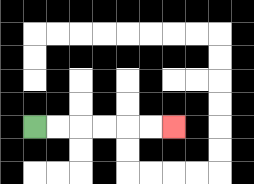{'start': '[1, 5]', 'end': '[7, 5]', 'path_directions': 'R,R,R,R,R,R', 'path_coordinates': '[[1, 5], [2, 5], [3, 5], [4, 5], [5, 5], [6, 5], [7, 5]]'}